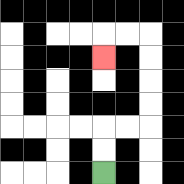{'start': '[4, 7]', 'end': '[4, 2]', 'path_directions': 'U,U,R,R,U,U,U,U,L,L,D', 'path_coordinates': '[[4, 7], [4, 6], [4, 5], [5, 5], [6, 5], [6, 4], [6, 3], [6, 2], [6, 1], [5, 1], [4, 1], [4, 2]]'}